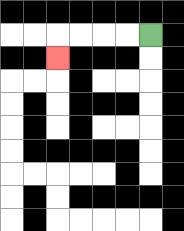{'start': '[6, 1]', 'end': '[2, 2]', 'path_directions': 'L,L,L,L,D', 'path_coordinates': '[[6, 1], [5, 1], [4, 1], [3, 1], [2, 1], [2, 2]]'}